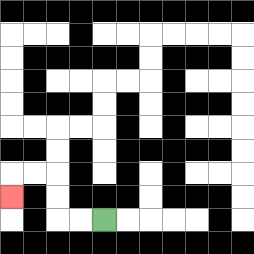{'start': '[4, 9]', 'end': '[0, 8]', 'path_directions': 'L,L,U,U,L,L,D', 'path_coordinates': '[[4, 9], [3, 9], [2, 9], [2, 8], [2, 7], [1, 7], [0, 7], [0, 8]]'}